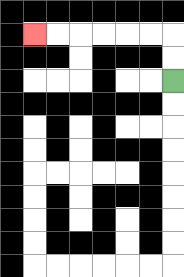{'start': '[7, 3]', 'end': '[1, 1]', 'path_directions': 'U,U,L,L,L,L,L,L', 'path_coordinates': '[[7, 3], [7, 2], [7, 1], [6, 1], [5, 1], [4, 1], [3, 1], [2, 1], [1, 1]]'}